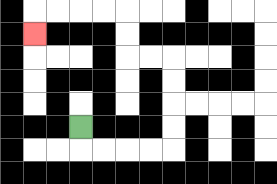{'start': '[3, 5]', 'end': '[1, 1]', 'path_directions': 'D,R,R,R,R,U,U,U,U,L,L,U,U,L,L,L,L,D', 'path_coordinates': '[[3, 5], [3, 6], [4, 6], [5, 6], [6, 6], [7, 6], [7, 5], [7, 4], [7, 3], [7, 2], [6, 2], [5, 2], [5, 1], [5, 0], [4, 0], [3, 0], [2, 0], [1, 0], [1, 1]]'}